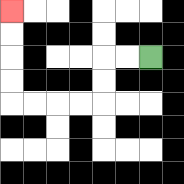{'start': '[6, 2]', 'end': '[0, 0]', 'path_directions': 'L,L,D,D,L,L,L,L,U,U,U,U', 'path_coordinates': '[[6, 2], [5, 2], [4, 2], [4, 3], [4, 4], [3, 4], [2, 4], [1, 4], [0, 4], [0, 3], [0, 2], [0, 1], [0, 0]]'}